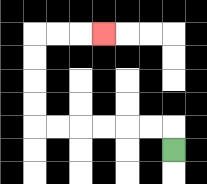{'start': '[7, 6]', 'end': '[4, 1]', 'path_directions': 'U,L,L,L,L,L,L,U,U,U,U,R,R,R', 'path_coordinates': '[[7, 6], [7, 5], [6, 5], [5, 5], [4, 5], [3, 5], [2, 5], [1, 5], [1, 4], [1, 3], [1, 2], [1, 1], [2, 1], [3, 1], [4, 1]]'}